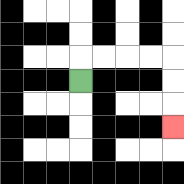{'start': '[3, 3]', 'end': '[7, 5]', 'path_directions': 'U,R,R,R,R,D,D,D', 'path_coordinates': '[[3, 3], [3, 2], [4, 2], [5, 2], [6, 2], [7, 2], [7, 3], [7, 4], [7, 5]]'}